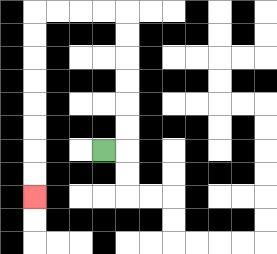{'start': '[4, 6]', 'end': '[1, 8]', 'path_directions': 'R,U,U,U,U,U,U,L,L,L,L,D,D,D,D,D,D,D,D', 'path_coordinates': '[[4, 6], [5, 6], [5, 5], [5, 4], [5, 3], [5, 2], [5, 1], [5, 0], [4, 0], [3, 0], [2, 0], [1, 0], [1, 1], [1, 2], [1, 3], [1, 4], [1, 5], [1, 6], [1, 7], [1, 8]]'}